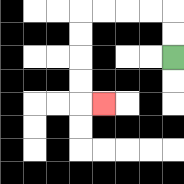{'start': '[7, 2]', 'end': '[4, 4]', 'path_directions': 'U,U,L,L,L,L,D,D,D,D,R', 'path_coordinates': '[[7, 2], [7, 1], [7, 0], [6, 0], [5, 0], [4, 0], [3, 0], [3, 1], [3, 2], [3, 3], [3, 4], [4, 4]]'}